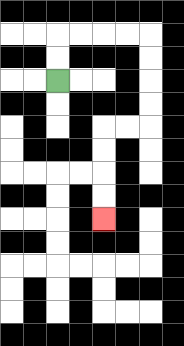{'start': '[2, 3]', 'end': '[4, 9]', 'path_directions': 'U,U,R,R,R,R,D,D,D,D,L,L,D,D,D,D', 'path_coordinates': '[[2, 3], [2, 2], [2, 1], [3, 1], [4, 1], [5, 1], [6, 1], [6, 2], [6, 3], [6, 4], [6, 5], [5, 5], [4, 5], [4, 6], [4, 7], [4, 8], [4, 9]]'}